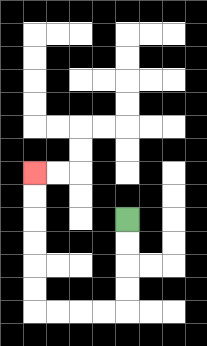{'start': '[5, 9]', 'end': '[1, 7]', 'path_directions': 'D,D,D,D,L,L,L,L,U,U,U,U,U,U', 'path_coordinates': '[[5, 9], [5, 10], [5, 11], [5, 12], [5, 13], [4, 13], [3, 13], [2, 13], [1, 13], [1, 12], [1, 11], [1, 10], [1, 9], [1, 8], [1, 7]]'}